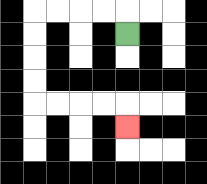{'start': '[5, 1]', 'end': '[5, 5]', 'path_directions': 'U,L,L,L,L,D,D,D,D,R,R,R,R,D', 'path_coordinates': '[[5, 1], [5, 0], [4, 0], [3, 0], [2, 0], [1, 0], [1, 1], [1, 2], [1, 3], [1, 4], [2, 4], [3, 4], [4, 4], [5, 4], [5, 5]]'}